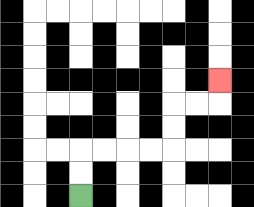{'start': '[3, 8]', 'end': '[9, 3]', 'path_directions': 'U,U,R,R,R,R,U,U,R,R,U', 'path_coordinates': '[[3, 8], [3, 7], [3, 6], [4, 6], [5, 6], [6, 6], [7, 6], [7, 5], [7, 4], [8, 4], [9, 4], [9, 3]]'}